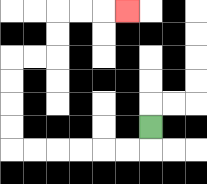{'start': '[6, 5]', 'end': '[5, 0]', 'path_directions': 'D,L,L,L,L,L,L,U,U,U,U,R,R,U,U,R,R,R', 'path_coordinates': '[[6, 5], [6, 6], [5, 6], [4, 6], [3, 6], [2, 6], [1, 6], [0, 6], [0, 5], [0, 4], [0, 3], [0, 2], [1, 2], [2, 2], [2, 1], [2, 0], [3, 0], [4, 0], [5, 0]]'}